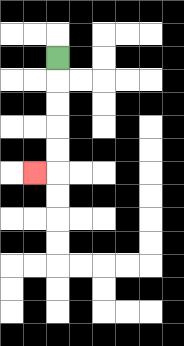{'start': '[2, 2]', 'end': '[1, 7]', 'path_directions': 'D,D,D,D,D,L', 'path_coordinates': '[[2, 2], [2, 3], [2, 4], [2, 5], [2, 6], [2, 7], [1, 7]]'}